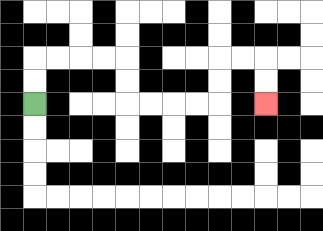{'start': '[1, 4]', 'end': '[11, 4]', 'path_directions': 'U,U,R,R,R,R,D,D,R,R,R,R,U,U,R,R,D,D', 'path_coordinates': '[[1, 4], [1, 3], [1, 2], [2, 2], [3, 2], [4, 2], [5, 2], [5, 3], [5, 4], [6, 4], [7, 4], [8, 4], [9, 4], [9, 3], [9, 2], [10, 2], [11, 2], [11, 3], [11, 4]]'}